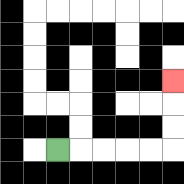{'start': '[2, 6]', 'end': '[7, 3]', 'path_directions': 'R,R,R,R,R,U,U,U', 'path_coordinates': '[[2, 6], [3, 6], [4, 6], [5, 6], [6, 6], [7, 6], [7, 5], [7, 4], [7, 3]]'}